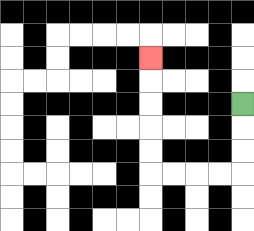{'start': '[10, 4]', 'end': '[6, 2]', 'path_directions': 'D,D,D,L,L,L,L,U,U,U,U,U', 'path_coordinates': '[[10, 4], [10, 5], [10, 6], [10, 7], [9, 7], [8, 7], [7, 7], [6, 7], [6, 6], [6, 5], [6, 4], [6, 3], [6, 2]]'}